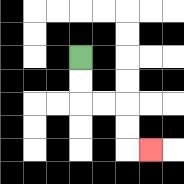{'start': '[3, 2]', 'end': '[6, 6]', 'path_directions': 'D,D,R,R,D,D,R', 'path_coordinates': '[[3, 2], [3, 3], [3, 4], [4, 4], [5, 4], [5, 5], [5, 6], [6, 6]]'}